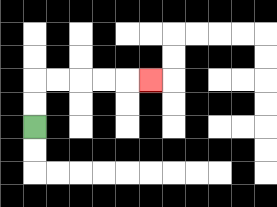{'start': '[1, 5]', 'end': '[6, 3]', 'path_directions': 'U,U,R,R,R,R,R', 'path_coordinates': '[[1, 5], [1, 4], [1, 3], [2, 3], [3, 3], [4, 3], [5, 3], [6, 3]]'}